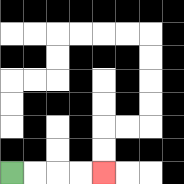{'start': '[0, 7]', 'end': '[4, 7]', 'path_directions': 'R,R,R,R', 'path_coordinates': '[[0, 7], [1, 7], [2, 7], [3, 7], [4, 7]]'}